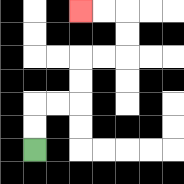{'start': '[1, 6]', 'end': '[3, 0]', 'path_directions': 'U,U,R,R,U,U,R,R,U,U,L,L', 'path_coordinates': '[[1, 6], [1, 5], [1, 4], [2, 4], [3, 4], [3, 3], [3, 2], [4, 2], [5, 2], [5, 1], [5, 0], [4, 0], [3, 0]]'}